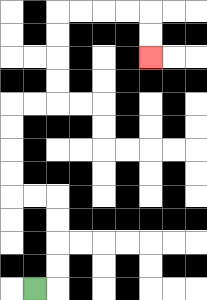{'start': '[1, 12]', 'end': '[6, 2]', 'path_directions': 'R,U,U,U,U,L,L,U,U,U,U,R,R,U,U,U,U,R,R,R,R,D,D', 'path_coordinates': '[[1, 12], [2, 12], [2, 11], [2, 10], [2, 9], [2, 8], [1, 8], [0, 8], [0, 7], [0, 6], [0, 5], [0, 4], [1, 4], [2, 4], [2, 3], [2, 2], [2, 1], [2, 0], [3, 0], [4, 0], [5, 0], [6, 0], [6, 1], [6, 2]]'}